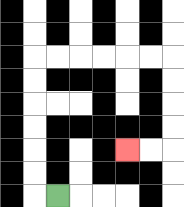{'start': '[2, 8]', 'end': '[5, 6]', 'path_directions': 'L,U,U,U,U,U,U,R,R,R,R,R,R,D,D,D,D,L,L', 'path_coordinates': '[[2, 8], [1, 8], [1, 7], [1, 6], [1, 5], [1, 4], [1, 3], [1, 2], [2, 2], [3, 2], [4, 2], [5, 2], [6, 2], [7, 2], [7, 3], [7, 4], [7, 5], [7, 6], [6, 6], [5, 6]]'}